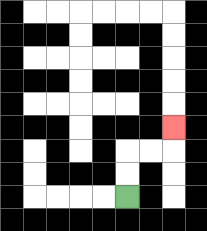{'start': '[5, 8]', 'end': '[7, 5]', 'path_directions': 'U,U,R,R,U', 'path_coordinates': '[[5, 8], [5, 7], [5, 6], [6, 6], [7, 6], [7, 5]]'}